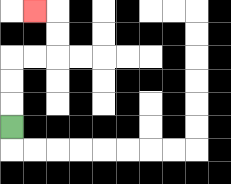{'start': '[0, 5]', 'end': '[1, 0]', 'path_directions': 'U,U,U,R,R,U,U,L', 'path_coordinates': '[[0, 5], [0, 4], [0, 3], [0, 2], [1, 2], [2, 2], [2, 1], [2, 0], [1, 0]]'}